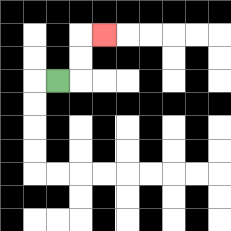{'start': '[2, 3]', 'end': '[4, 1]', 'path_directions': 'R,U,U,R', 'path_coordinates': '[[2, 3], [3, 3], [3, 2], [3, 1], [4, 1]]'}